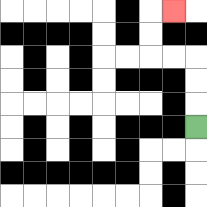{'start': '[8, 5]', 'end': '[7, 0]', 'path_directions': 'U,U,U,L,L,U,U,R', 'path_coordinates': '[[8, 5], [8, 4], [8, 3], [8, 2], [7, 2], [6, 2], [6, 1], [6, 0], [7, 0]]'}